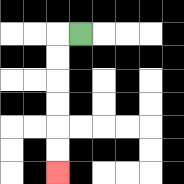{'start': '[3, 1]', 'end': '[2, 7]', 'path_directions': 'L,D,D,D,D,D,D', 'path_coordinates': '[[3, 1], [2, 1], [2, 2], [2, 3], [2, 4], [2, 5], [2, 6], [2, 7]]'}